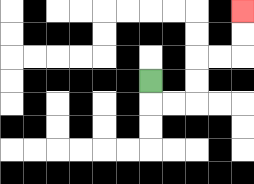{'start': '[6, 3]', 'end': '[10, 0]', 'path_directions': 'D,R,R,U,U,R,R,U,U', 'path_coordinates': '[[6, 3], [6, 4], [7, 4], [8, 4], [8, 3], [8, 2], [9, 2], [10, 2], [10, 1], [10, 0]]'}